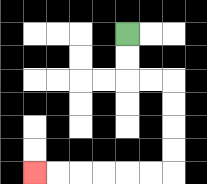{'start': '[5, 1]', 'end': '[1, 7]', 'path_directions': 'D,D,R,R,D,D,D,D,L,L,L,L,L,L', 'path_coordinates': '[[5, 1], [5, 2], [5, 3], [6, 3], [7, 3], [7, 4], [7, 5], [7, 6], [7, 7], [6, 7], [5, 7], [4, 7], [3, 7], [2, 7], [1, 7]]'}